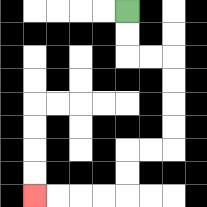{'start': '[5, 0]', 'end': '[1, 8]', 'path_directions': 'D,D,R,R,D,D,D,D,L,L,D,D,L,L,L,L', 'path_coordinates': '[[5, 0], [5, 1], [5, 2], [6, 2], [7, 2], [7, 3], [7, 4], [7, 5], [7, 6], [6, 6], [5, 6], [5, 7], [5, 8], [4, 8], [3, 8], [2, 8], [1, 8]]'}